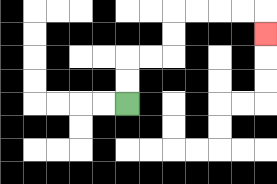{'start': '[5, 4]', 'end': '[11, 1]', 'path_directions': 'U,U,R,R,U,U,R,R,R,R,D', 'path_coordinates': '[[5, 4], [5, 3], [5, 2], [6, 2], [7, 2], [7, 1], [7, 0], [8, 0], [9, 0], [10, 0], [11, 0], [11, 1]]'}